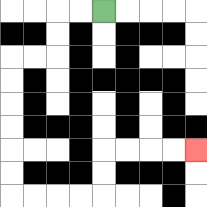{'start': '[4, 0]', 'end': '[8, 6]', 'path_directions': 'L,L,D,D,L,L,D,D,D,D,D,D,R,R,R,R,U,U,R,R,R,R', 'path_coordinates': '[[4, 0], [3, 0], [2, 0], [2, 1], [2, 2], [1, 2], [0, 2], [0, 3], [0, 4], [0, 5], [0, 6], [0, 7], [0, 8], [1, 8], [2, 8], [3, 8], [4, 8], [4, 7], [4, 6], [5, 6], [6, 6], [7, 6], [8, 6]]'}